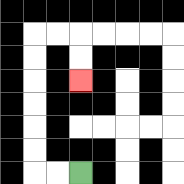{'start': '[3, 7]', 'end': '[3, 3]', 'path_directions': 'L,L,U,U,U,U,U,U,R,R,D,D', 'path_coordinates': '[[3, 7], [2, 7], [1, 7], [1, 6], [1, 5], [1, 4], [1, 3], [1, 2], [1, 1], [2, 1], [3, 1], [3, 2], [3, 3]]'}